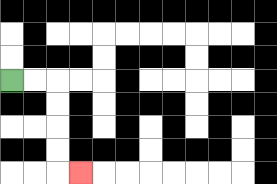{'start': '[0, 3]', 'end': '[3, 7]', 'path_directions': 'R,R,D,D,D,D,R', 'path_coordinates': '[[0, 3], [1, 3], [2, 3], [2, 4], [2, 5], [2, 6], [2, 7], [3, 7]]'}